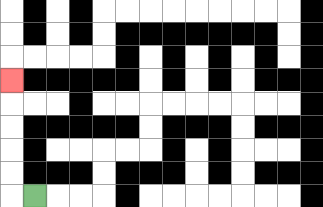{'start': '[1, 8]', 'end': '[0, 3]', 'path_directions': 'L,U,U,U,U,U', 'path_coordinates': '[[1, 8], [0, 8], [0, 7], [0, 6], [0, 5], [0, 4], [0, 3]]'}